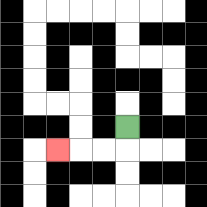{'start': '[5, 5]', 'end': '[2, 6]', 'path_directions': 'D,L,L,L', 'path_coordinates': '[[5, 5], [5, 6], [4, 6], [3, 6], [2, 6]]'}